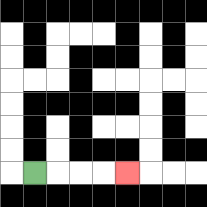{'start': '[1, 7]', 'end': '[5, 7]', 'path_directions': 'R,R,R,R', 'path_coordinates': '[[1, 7], [2, 7], [3, 7], [4, 7], [5, 7]]'}